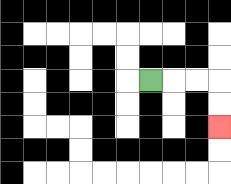{'start': '[6, 3]', 'end': '[9, 5]', 'path_directions': 'R,R,R,D,D', 'path_coordinates': '[[6, 3], [7, 3], [8, 3], [9, 3], [9, 4], [9, 5]]'}